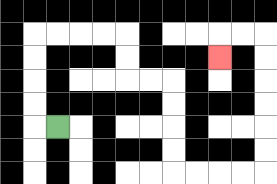{'start': '[2, 5]', 'end': '[9, 2]', 'path_directions': 'L,U,U,U,U,R,R,R,R,D,D,R,R,D,D,D,D,R,R,R,R,U,U,U,U,U,U,L,L,D', 'path_coordinates': '[[2, 5], [1, 5], [1, 4], [1, 3], [1, 2], [1, 1], [2, 1], [3, 1], [4, 1], [5, 1], [5, 2], [5, 3], [6, 3], [7, 3], [7, 4], [7, 5], [7, 6], [7, 7], [8, 7], [9, 7], [10, 7], [11, 7], [11, 6], [11, 5], [11, 4], [11, 3], [11, 2], [11, 1], [10, 1], [9, 1], [9, 2]]'}